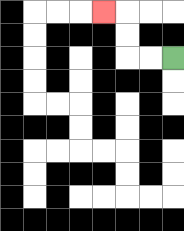{'start': '[7, 2]', 'end': '[4, 0]', 'path_directions': 'L,L,U,U,L', 'path_coordinates': '[[7, 2], [6, 2], [5, 2], [5, 1], [5, 0], [4, 0]]'}